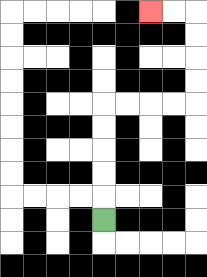{'start': '[4, 9]', 'end': '[6, 0]', 'path_directions': 'U,U,U,U,U,R,R,R,R,U,U,U,U,L,L', 'path_coordinates': '[[4, 9], [4, 8], [4, 7], [4, 6], [4, 5], [4, 4], [5, 4], [6, 4], [7, 4], [8, 4], [8, 3], [8, 2], [8, 1], [8, 0], [7, 0], [6, 0]]'}